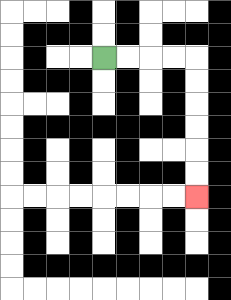{'start': '[4, 2]', 'end': '[8, 8]', 'path_directions': 'R,R,R,R,D,D,D,D,D,D', 'path_coordinates': '[[4, 2], [5, 2], [6, 2], [7, 2], [8, 2], [8, 3], [8, 4], [8, 5], [8, 6], [8, 7], [8, 8]]'}